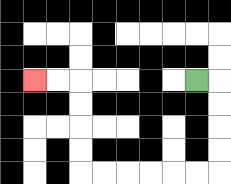{'start': '[8, 3]', 'end': '[1, 3]', 'path_directions': 'R,D,D,D,D,L,L,L,L,L,L,U,U,U,U,L,L', 'path_coordinates': '[[8, 3], [9, 3], [9, 4], [9, 5], [9, 6], [9, 7], [8, 7], [7, 7], [6, 7], [5, 7], [4, 7], [3, 7], [3, 6], [3, 5], [3, 4], [3, 3], [2, 3], [1, 3]]'}